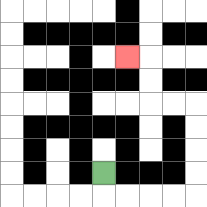{'start': '[4, 7]', 'end': '[5, 2]', 'path_directions': 'D,R,R,R,R,U,U,U,U,L,L,U,U,L', 'path_coordinates': '[[4, 7], [4, 8], [5, 8], [6, 8], [7, 8], [8, 8], [8, 7], [8, 6], [8, 5], [8, 4], [7, 4], [6, 4], [6, 3], [6, 2], [5, 2]]'}